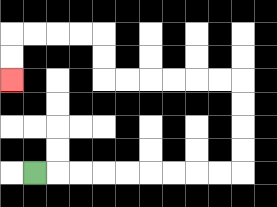{'start': '[1, 7]', 'end': '[0, 3]', 'path_directions': 'R,R,R,R,R,R,R,R,R,U,U,U,U,L,L,L,L,L,L,U,U,L,L,L,L,D,D', 'path_coordinates': '[[1, 7], [2, 7], [3, 7], [4, 7], [5, 7], [6, 7], [7, 7], [8, 7], [9, 7], [10, 7], [10, 6], [10, 5], [10, 4], [10, 3], [9, 3], [8, 3], [7, 3], [6, 3], [5, 3], [4, 3], [4, 2], [4, 1], [3, 1], [2, 1], [1, 1], [0, 1], [0, 2], [0, 3]]'}